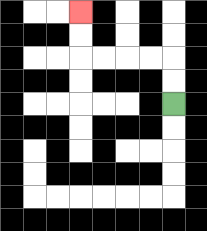{'start': '[7, 4]', 'end': '[3, 0]', 'path_directions': 'U,U,L,L,L,L,U,U', 'path_coordinates': '[[7, 4], [7, 3], [7, 2], [6, 2], [5, 2], [4, 2], [3, 2], [3, 1], [3, 0]]'}